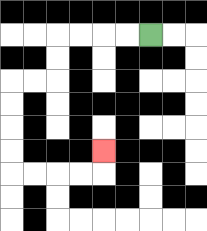{'start': '[6, 1]', 'end': '[4, 6]', 'path_directions': 'L,L,L,L,D,D,L,L,D,D,D,D,R,R,R,R,U', 'path_coordinates': '[[6, 1], [5, 1], [4, 1], [3, 1], [2, 1], [2, 2], [2, 3], [1, 3], [0, 3], [0, 4], [0, 5], [0, 6], [0, 7], [1, 7], [2, 7], [3, 7], [4, 7], [4, 6]]'}